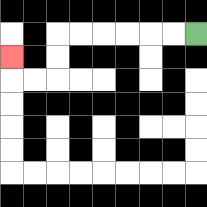{'start': '[8, 1]', 'end': '[0, 2]', 'path_directions': 'L,L,L,L,L,L,D,D,L,L,U', 'path_coordinates': '[[8, 1], [7, 1], [6, 1], [5, 1], [4, 1], [3, 1], [2, 1], [2, 2], [2, 3], [1, 3], [0, 3], [0, 2]]'}